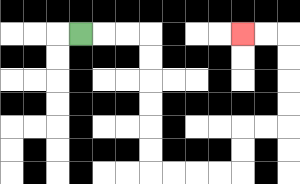{'start': '[3, 1]', 'end': '[10, 1]', 'path_directions': 'R,R,R,D,D,D,D,D,D,R,R,R,R,U,U,R,R,U,U,U,U,L,L', 'path_coordinates': '[[3, 1], [4, 1], [5, 1], [6, 1], [6, 2], [6, 3], [6, 4], [6, 5], [6, 6], [6, 7], [7, 7], [8, 7], [9, 7], [10, 7], [10, 6], [10, 5], [11, 5], [12, 5], [12, 4], [12, 3], [12, 2], [12, 1], [11, 1], [10, 1]]'}